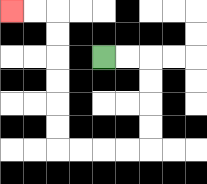{'start': '[4, 2]', 'end': '[0, 0]', 'path_directions': 'R,R,D,D,D,D,L,L,L,L,U,U,U,U,U,U,L,L', 'path_coordinates': '[[4, 2], [5, 2], [6, 2], [6, 3], [6, 4], [6, 5], [6, 6], [5, 6], [4, 6], [3, 6], [2, 6], [2, 5], [2, 4], [2, 3], [2, 2], [2, 1], [2, 0], [1, 0], [0, 0]]'}